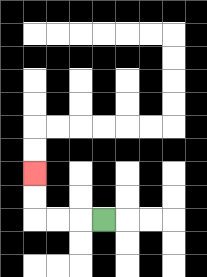{'start': '[4, 9]', 'end': '[1, 7]', 'path_directions': 'L,L,L,U,U', 'path_coordinates': '[[4, 9], [3, 9], [2, 9], [1, 9], [1, 8], [1, 7]]'}